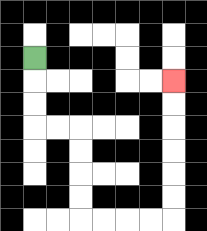{'start': '[1, 2]', 'end': '[7, 3]', 'path_directions': 'D,D,D,R,R,D,D,D,D,R,R,R,R,U,U,U,U,U,U', 'path_coordinates': '[[1, 2], [1, 3], [1, 4], [1, 5], [2, 5], [3, 5], [3, 6], [3, 7], [3, 8], [3, 9], [4, 9], [5, 9], [6, 9], [7, 9], [7, 8], [7, 7], [7, 6], [7, 5], [7, 4], [7, 3]]'}